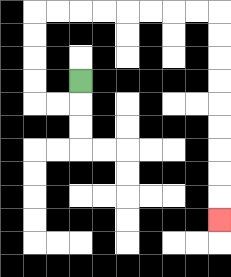{'start': '[3, 3]', 'end': '[9, 9]', 'path_directions': 'D,L,L,U,U,U,U,R,R,R,R,R,R,R,R,D,D,D,D,D,D,D,D,D', 'path_coordinates': '[[3, 3], [3, 4], [2, 4], [1, 4], [1, 3], [1, 2], [1, 1], [1, 0], [2, 0], [3, 0], [4, 0], [5, 0], [6, 0], [7, 0], [8, 0], [9, 0], [9, 1], [9, 2], [9, 3], [9, 4], [9, 5], [9, 6], [9, 7], [9, 8], [9, 9]]'}